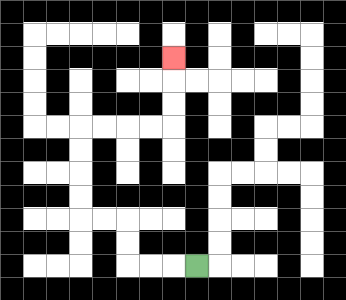{'start': '[8, 11]', 'end': '[7, 2]', 'path_directions': 'L,L,L,U,U,L,L,U,U,U,U,R,R,R,R,U,U,U', 'path_coordinates': '[[8, 11], [7, 11], [6, 11], [5, 11], [5, 10], [5, 9], [4, 9], [3, 9], [3, 8], [3, 7], [3, 6], [3, 5], [4, 5], [5, 5], [6, 5], [7, 5], [7, 4], [7, 3], [7, 2]]'}